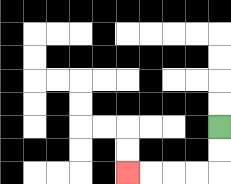{'start': '[9, 5]', 'end': '[5, 7]', 'path_directions': 'D,D,L,L,L,L', 'path_coordinates': '[[9, 5], [9, 6], [9, 7], [8, 7], [7, 7], [6, 7], [5, 7]]'}